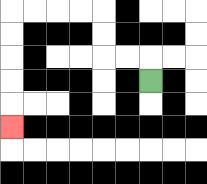{'start': '[6, 3]', 'end': '[0, 5]', 'path_directions': 'U,L,L,U,U,L,L,L,L,D,D,D,D,D', 'path_coordinates': '[[6, 3], [6, 2], [5, 2], [4, 2], [4, 1], [4, 0], [3, 0], [2, 0], [1, 0], [0, 0], [0, 1], [0, 2], [0, 3], [0, 4], [0, 5]]'}